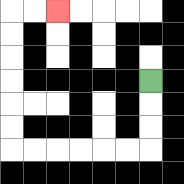{'start': '[6, 3]', 'end': '[2, 0]', 'path_directions': 'D,D,D,L,L,L,L,L,L,U,U,U,U,U,U,R,R', 'path_coordinates': '[[6, 3], [6, 4], [6, 5], [6, 6], [5, 6], [4, 6], [3, 6], [2, 6], [1, 6], [0, 6], [0, 5], [0, 4], [0, 3], [0, 2], [0, 1], [0, 0], [1, 0], [2, 0]]'}